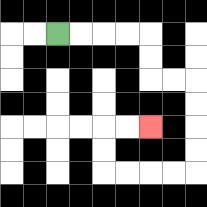{'start': '[2, 1]', 'end': '[6, 5]', 'path_directions': 'R,R,R,R,D,D,R,R,D,D,D,D,L,L,L,L,U,U,R,R', 'path_coordinates': '[[2, 1], [3, 1], [4, 1], [5, 1], [6, 1], [6, 2], [6, 3], [7, 3], [8, 3], [8, 4], [8, 5], [8, 6], [8, 7], [7, 7], [6, 7], [5, 7], [4, 7], [4, 6], [4, 5], [5, 5], [6, 5]]'}